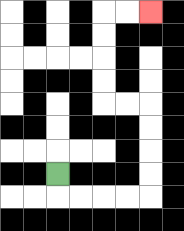{'start': '[2, 7]', 'end': '[6, 0]', 'path_directions': 'D,R,R,R,R,U,U,U,U,L,L,U,U,U,U,R,R', 'path_coordinates': '[[2, 7], [2, 8], [3, 8], [4, 8], [5, 8], [6, 8], [6, 7], [6, 6], [6, 5], [6, 4], [5, 4], [4, 4], [4, 3], [4, 2], [4, 1], [4, 0], [5, 0], [6, 0]]'}